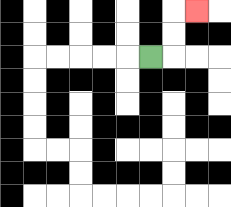{'start': '[6, 2]', 'end': '[8, 0]', 'path_directions': 'R,U,U,R', 'path_coordinates': '[[6, 2], [7, 2], [7, 1], [7, 0], [8, 0]]'}